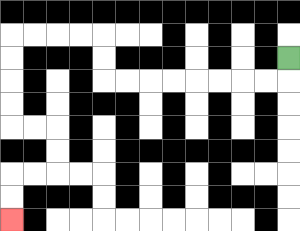{'start': '[12, 2]', 'end': '[0, 9]', 'path_directions': 'D,L,L,L,L,L,L,L,L,U,U,L,L,L,L,D,D,D,D,R,R,D,D,L,L,D,D', 'path_coordinates': '[[12, 2], [12, 3], [11, 3], [10, 3], [9, 3], [8, 3], [7, 3], [6, 3], [5, 3], [4, 3], [4, 2], [4, 1], [3, 1], [2, 1], [1, 1], [0, 1], [0, 2], [0, 3], [0, 4], [0, 5], [1, 5], [2, 5], [2, 6], [2, 7], [1, 7], [0, 7], [0, 8], [0, 9]]'}